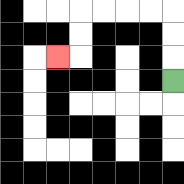{'start': '[7, 3]', 'end': '[2, 2]', 'path_directions': 'U,U,U,L,L,L,L,D,D,L', 'path_coordinates': '[[7, 3], [7, 2], [7, 1], [7, 0], [6, 0], [5, 0], [4, 0], [3, 0], [3, 1], [3, 2], [2, 2]]'}